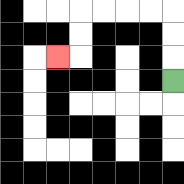{'start': '[7, 3]', 'end': '[2, 2]', 'path_directions': 'U,U,U,L,L,L,L,D,D,L', 'path_coordinates': '[[7, 3], [7, 2], [7, 1], [7, 0], [6, 0], [5, 0], [4, 0], [3, 0], [3, 1], [3, 2], [2, 2]]'}